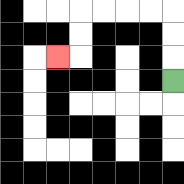{'start': '[7, 3]', 'end': '[2, 2]', 'path_directions': 'U,U,U,L,L,L,L,D,D,L', 'path_coordinates': '[[7, 3], [7, 2], [7, 1], [7, 0], [6, 0], [5, 0], [4, 0], [3, 0], [3, 1], [3, 2], [2, 2]]'}